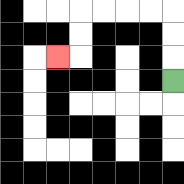{'start': '[7, 3]', 'end': '[2, 2]', 'path_directions': 'U,U,U,L,L,L,L,D,D,L', 'path_coordinates': '[[7, 3], [7, 2], [7, 1], [7, 0], [6, 0], [5, 0], [4, 0], [3, 0], [3, 1], [3, 2], [2, 2]]'}